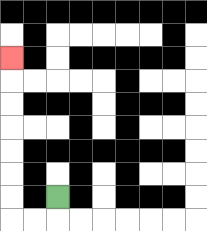{'start': '[2, 8]', 'end': '[0, 2]', 'path_directions': 'D,L,L,U,U,U,U,U,U,U', 'path_coordinates': '[[2, 8], [2, 9], [1, 9], [0, 9], [0, 8], [0, 7], [0, 6], [0, 5], [0, 4], [0, 3], [0, 2]]'}